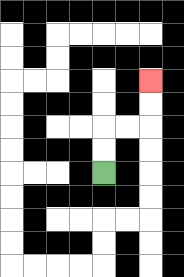{'start': '[4, 7]', 'end': '[6, 3]', 'path_directions': 'U,U,R,R,U,U', 'path_coordinates': '[[4, 7], [4, 6], [4, 5], [5, 5], [6, 5], [6, 4], [6, 3]]'}